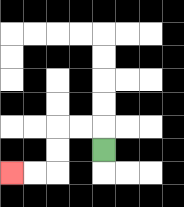{'start': '[4, 6]', 'end': '[0, 7]', 'path_directions': 'U,L,L,D,D,L,L', 'path_coordinates': '[[4, 6], [4, 5], [3, 5], [2, 5], [2, 6], [2, 7], [1, 7], [0, 7]]'}